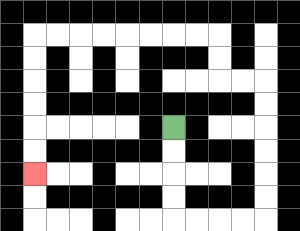{'start': '[7, 5]', 'end': '[1, 7]', 'path_directions': 'D,D,D,D,R,R,R,R,U,U,U,U,U,U,L,L,U,U,L,L,L,L,L,L,L,L,D,D,D,D,D,D', 'path_coordinates': '[[7, 5], [7, 6], [7, 7], [7, 8], [7, 9], [8, 9], [9, 9], [10, 9], [11, 9], [11, 8], [11, 7], [11, 6], [11, 5], [11, 4], [11, 3], [10, 3], [9, 3], [9, 2], [9, 1], [8, 1], [7, 1], [6, 1], [5, 1], [4, 1], [3, 1], [2, 1], [1, 1], [1, 2], [1, 3], [1, 4], [1, 5], [1, 6], [1, 7]]'}